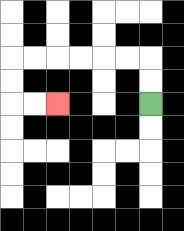{'start': '[6, 4]', 'end': '[2, 4]', 'path_directions': 'U,U,L,L,L,L,L,L,D,D,R,R', 'path_coordinates': '[[6, 4], [6, 3], [6, 2], [5, 2], [4, 2], [3, 2], [2, 2], [1, 2], [0, 2], [0, 3], [0, 4], [1, 4], [2, 4]]'}